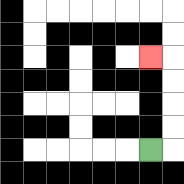{'start': '[6, 6]', 'end': '[6, 2]', 'path_directions': 'R,U,U,U,U,L', 'path_coordinates': '[[6, 6], [7, 6], [7, 5], [7, 4], [7, 3], [7, 2], [6, 2]]'}